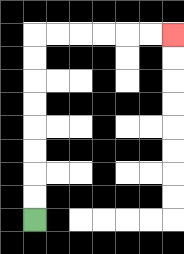{'start': '[1, 9]', 'end': '[7, 1]', 'path_directions': 'U,U,U,U,U,U,U,U,R,R,R,R,R,R', 'path_coordinates': '[[1, 9], [1, 8], [1, 7], [1, 6], [1, 5], [1, 4], [1, 3], [1, 2], [1, 1], [2, 1], [3, 1], [4, 1], [5, 1], [6, 1], [7, 1]]'}